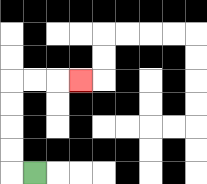{'start': '[1, 7]', 'end': '[3, 3]', 'path_directions': 'L,U,U,U,U,R,R,R', 'path_coordinates': '[[1, 7], [0, 7], [0, 6], [0, 5], [0, 4], [0, 3], [1, 3], [2, 3], [3, 3]]'}